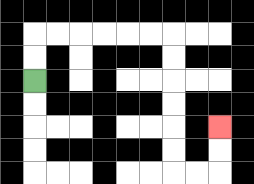{'start': '[1, 3]', 'end': '[9, 5]', 'path_directions': 'U,U,R,R,R,R,R,R,D,D,D,D,D,D,R,R,U,U', 'path_coordinates': '[[1, 3], [1, 2], [1, 1], [2, 1], [3, 1], [4, 1], [5, 1], [6, 1], [7, 1], [7, 2], [7, 3], [7, 4], [7, 5], [7, 6], [7, 7], [8, 7], [9, 7], [9, 6], [9, 5]]'}